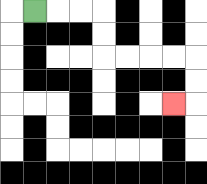{'start': '[1, 0]', 'end': '[7, 4]', 'path_directions': 'R,R,R,D,D,R,R,R,R,D,D,L', 'path_coordinates': '[[1, 0], [2, 0], [3, 0], [4, 0], [4, 1], [4, 2], [5, 2], [6, 2], [7, 2], [8, 2], [8, 3], [8, 4], [7, 4]]'}